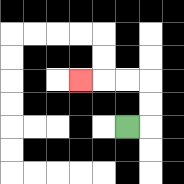{'start': '[5, 5]', 'end': '[3, 3]', 'path_directions': 'R,U,U,L,L,L', 'path_coordinates': '[[5, 5], [6, 5], [6, 4], [6, 3], [5, 3], [4, 3], [3, 3]]'}